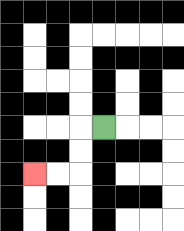{'start': '[4, 5]', 'end': '[1, 7]', 'path_directions': 'L,D,D,L,L', 'path_coordinates': '[[4, 5], [3, 5], [3, 6], [3, 7], [2, 7], [1, 7]]'}